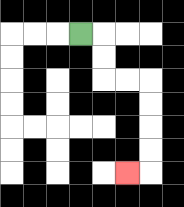{'start': '[3, 1]', 'end': '[5, 7]', 'path_directions': 'R,D,D,R,R,D,D,D,D,L', 'path_coordinates': '[[3, 1], [4, 1], [4, 2], [4, 3], [5, 3], [6, 3], [6, 4], [6, 5], [6, 6], [6, 7], [5, 7]]'}